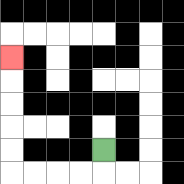{'start': '[4, 6]', 'end': '[0, 2]', 'path_directions': 'D,L,L,L,L,U,U,U,U,U', 'path_coordinates': '[[4, 6], [4, 7], [3, 7], [2, 7], [1, 7], [0, 7], [0, 6], [0, 5], [0, 4], [0, 3], [0, 2]]'}